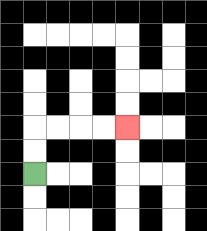{'start': '[1, 7]', 'end': '[5, 5]', 'path_directions': 'U,U,R,R,R,R', 'path_coordinates': '[[1, 7], [1, 6], [1, 5], [2, 5], [3, 5], [4, 5], [5, 5]]'}